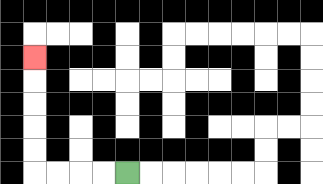{'start': '[5, 7]', 'end': '[1, 2]', 'path_directions': 'L,L,L,L,U,U,U,U,U', 'path_coordinates': '[[5, 7], [4, 7], [3, 7], [2, 7], [1, 7], [1, 6], [1, 5], [1, 4], [1, 3], [1, 2]]'}